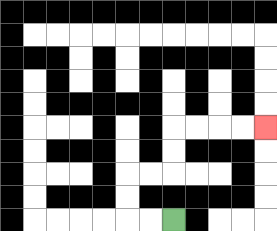{'start': '[7, 9]', 'end': '[11, 5]', 'path_directions': 'L,L,U,U,R,R,U,U,R,R,R,R', 'path_coordinates': '[[7, 9], [6, 9], [5, 9], [5, 8], [5, 7], [6, 7], [7, 7], [7, 6], [7, 5], [8, 5], [9, 5], [10, 5], [11, 5]]'}